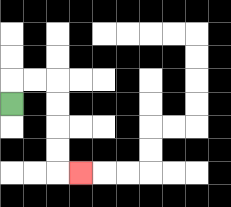{'start': '[0, 4]', 'end': '[3, 7]', 'path_directions': 'U,R,R,D,D,D,D,R', 'path_coordinates': '[[0, 4], [0, 3], [1, 3], [2, 3], [2, 4], [2, 5], [2, 6], [2, 7], [3, 7]]'}